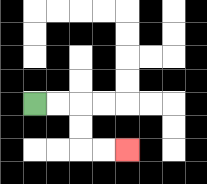{'start': '[1, 4]', 'end': '[5, 6]', 'path_directions': 'R,R,D,D,R,R', 'path_coordinates': '[[1, 4], [2, 4], [3, 4], [3, 5], [3, 6], [4, 6], [5, 6]]'}